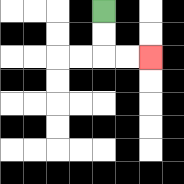{'start': '[4, 0]', 'end': '[6, 2]', 'path_directions': 'D,D,R,R', 'path_coordinates': '[[4, 0], [4, 1], [4, 2], [5, 2], [6, 2]]'}